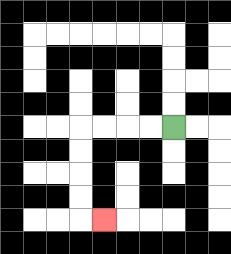{'start': '[7, 5]', 'end': '[4, 9]', 'path_directions': 'L,L,L,L,D,D,D,D,R', 'path_coordinates': '[[7, 5], [6, 5], [5, 5], [4, 5], [3, 5], [3, 6], [3, 7], [3, 8], [3, 9], [4, 9]]'}